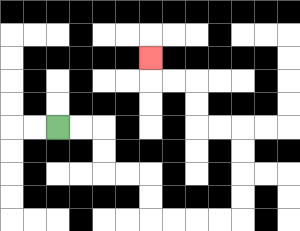{'start': '[2, 5]', 'end': '[6, 2]', 'path_directions': 'R,R,D,D,R,R,D,D,R,R,R,R,U,U,U,U,L,L,U,U,L,L,U', 'path_coordinates': '[[2, 5], [3, 5], [4, 5], [4, 6], [4, 7], [5, 7], [6, 7], [6, 8], [6, 9], [7, 9], [8, 9], [9, 9], [10, 9], [10, 8], [10, 7], [10, 6], [10, 5], [9, 5], [8, 5], [8, 4], [8, 3], [7, 3], [6, 3], [6, 2]]'}